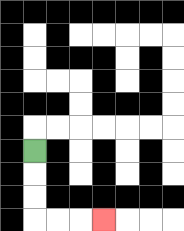{'start': '[1, 6]', 'end': '[4, 9]', 'path_directions': 'D,D,D,R,R,R', 'path_coordinates': '[[1, 6], [1, 7], [1, 8], [1, 9], [2, 9], [3, 9], [4, 9]]'}